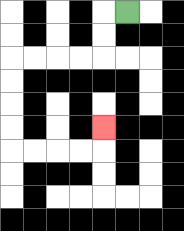{'start': '[5, 0]', 'end': '[4, 5]', 'path_directions': 'L,D,D,L,L,L,L,D,D,D,D,R,R,R,R,U', 'path_coordinates': '[[5, 0], [4, 0], [4, 1], [4, 2], [3, 2], [2, 2], [1, 2], [0, 2], [0, 3], [0, 4], [0, 5], [0, 6], [1, 6], [2, 6], [3, 6], [4, 6], [4, 5]]'}